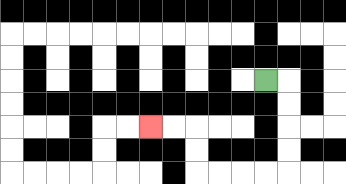{'start': '[11, 3]', 'end': '[6, 5]', 'path_directions': 'R,D,D,D,D,L,L,L,L,U,U,L,L', 'path_coordinates': '[[11, 3], [12, 3], [12, 4], [12, 5], [12, 6], [12, 7], [11, 7], [10, 7], [9, 7], [8, 7], [8, 6], [8, 5], [7, 5], [6, 5]]'}